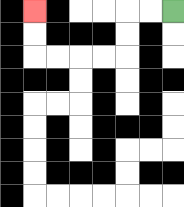{'start': '[7, 0]', 'end': '[1, 0]', 'path_directions': 'L,L,D,D,L,L,L,L,U,U', 'path_coordinates': '[[7, 0], [6, 0], [5, 0], [5, 1], [5, 2], [4, 2], [3, 2], [2, 2], [1, 2], [1, 1], [1, 0]]'}